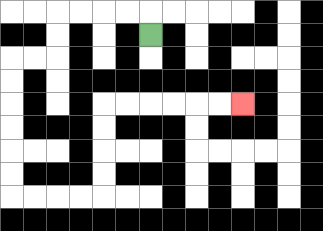{'start': '[6, 1]', 'end': '[10, 4]', 'path_directions': 'U,L,L,L,L,D,D,L,L,D,D,D,D,D,D,R,R,R,R,U,U,U,U,R,R,R,R,R,R', 'path_coordinates': '[[6, 1], [6, 0], [5, 0], [4, 0], [3, 0], [2, 0], [2, 1], [2, 2], [1, 2], [0, 2], [0, 3], [0, 4], [0, 5], [0, 6], [0, 7], [0, 8], [1, 8], [2, 8], [3, 8], [4, 8], [4, 7], [4, 6], [4, 5], [4, 4], [5, 4], [6, 4], [7, 4], [8, 4], [9, 4], [10, 4]]'}